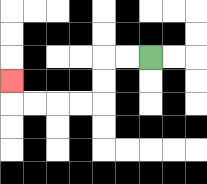{'start': '[6, 2]', 'end': '[0, 3]', 'path_directions': 'L,L,D,D,L,L,L,L,U', 'path_coordinates': '[[6, 2], [5, 2], [4, 2], [4, 3], [4, 4], [3, 4], [2, 4], [1, 4], [0, 4], [0, 3]]'}